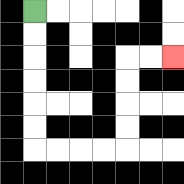{'start': '[1, 0]', 'end': '[7, 2]', 'path_directions': 'D,D,D,D,D,D,R,R,R,R,U,U,U,U,R,R', 'path_coordinates': '[[1, 0], [1, 1], [1, 2], [1, 3], [1, 4], [1, 5], [1, 6], [2, 6], [3, 6], [4, 6], [5, 6], [5, 5], [5, 4], [5, 3], [5, 2], [6, 2], [7, 2]]'}